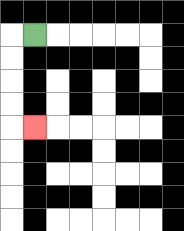{'start': '[1, 1]', 'end': '[1, 5]', 'path_directions': 'L,D,D,D,D,R', 'path_coordinates': '[[1, 1], [0, 1], [0, 2], [0, 3], [0, 4], [0, 5], [1, 5]]'}